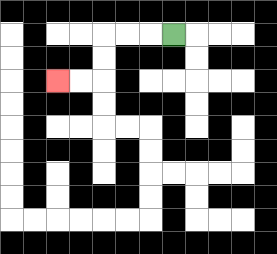{'start': '[7, 1]', 'end': '[2, 3]', 'path_directions': 'L,L,L,D,D,L,L', 'path_coordinates': '[[7, 1], [6, 1], [5, 1], [4, 1], [4, 2], [4, 3], [3, 3], [2, 3]]'}